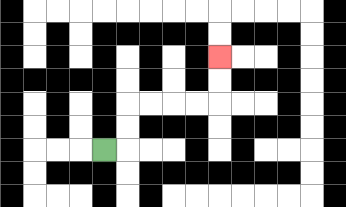{'start': '[4, 6]', 'end': '[9, 2]', 'path_directions': 'R,U,U,R,R,R,R,U,U', 'path_coordinates': '[[4, 6], [5, 6], [5, 5], [5, 4], [6, 4], [7, 4], [8, 4], [9, 4], [9, 3], [9, 2]]'}